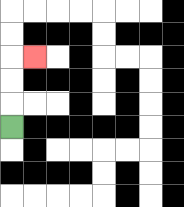{'start': '[0, 5]', 'end': '[1, 2]', 'path_directions': 'U,U,U,R', 'path_coordinates': '[[0, 5], [0, 4], [0, 3], [0, 2], [1, 2]]'}